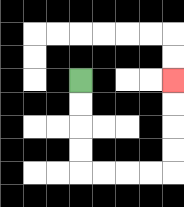{'start': '[3, 3]', 'end': '[7, 3]', 'path_directions': 'D,D,D,D,R,R,R,R,U,U,U,U', 'path_coordinates': '[[3, 3], [3, 4], [3, 5], [3, 6], [3, 7], [4, 7], [5, 7], [6, 7], [7, 7], [7, 6], [7, 5], [7, 4], [7, 3]]'}